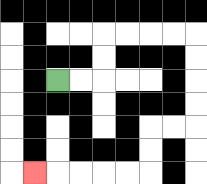{'start': '[2, 3]', 'end': '[1, 7]', 'path_directions': 'R,R,U,U,R,R,R,R,D,D,D,D,L,L,D,D,L,L,L,L,L', 'path_coordinates': '[[2, 3], [3, 3], [4, 3], [4, 2], [4, 1], [5, 1], [6, 1], [7, 1], [8, 1], [8, 2], [8, 3], [8, 4], [8, 5], [7, 5], [6, 5], [6, 6], [6, 7], [5, 7], [4, 7], [3, 7], [2, 7], [1, 7]]'}